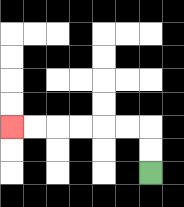{'start': '[6, 7]', 'end': '[0, 5]', 'path_directions': 'U,U,L,L,L,L,L,L', 'path_coordinates': '[[6, 7], [6, 6], [6, 5], [5, 5], [4, 5], [3, 5], [2, 5], [1, 5], [0, 5]]'}